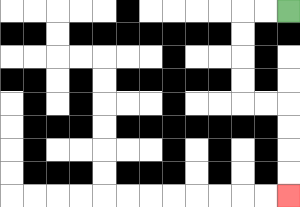{'start': '[12, 0]', 'end': '[12, 8]', 'path_directions': 'L,L,D,D,D,D,R,R,D,D,D,D', 'path_coordinates': '[[12, 0], [11, 0], [10, 0], [10, 1], [10, 2], [10, 3], [10, 4], [11, 4], [12, 4], [12, 5], [12, 6], [12, 7], [12, 8]]'}